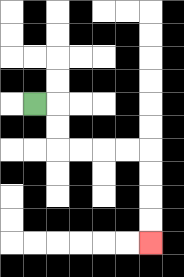{'start': '[1, 4]', 'end': '[6, 10]', 'path_directions': 'R,D,D,R,R,R,R,D,D,D,D', 'path_coordinates': '[[1, 4], [2, 4], [2, 5], [2, 6], [3, 6], [4, 6], [5, 6], [6, 6], [6, 7], [6, 8], [6, 9], [6, 10]]'}